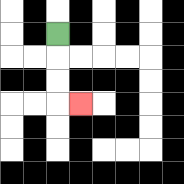{'start': '[2, 1]', 'end': '[3, 4]', 'path_directions': 'D,D,D,R', 'path_coordinates': '[[2, 1], [2, 2], [2, 3], [2, 4], [3, 4]]'}